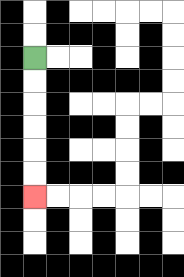{'start': '[1, 2]', 'end': '[1, 8]', 'path_directions': 'D,D,D,D,D,D', 'path_coordinates': '[[1, 2], [1, 3], [1, 4], [1, 5], [1, 6], [1, 7], [1, 8]]'}